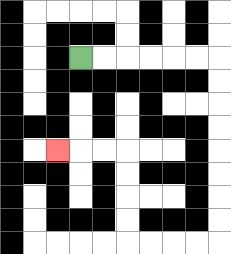{'start': '[3, 2]', 'end': '[2, 6]', 'path_directions': 'R,R,R,R,R,R,D,D,D,D,D,D,D,D,L,L,L,L,U,U,U,U,L,L,L', 'path_coordinates': '[[3, 2], [4, 2], [5, 2], [6, 2], [7, 2], [8, 2], [9, 2], [9, 3], [9, 4], [9, 5], [9, 6], [9, 7], [9, 8], [9, 9], [9, 10], [8, 10], [7, 10], [6, 10], [5, 10], [5, 9], [5, 8], [5, 7], [5, 6], [4, 6], [3, 6], [2, 6]]'}